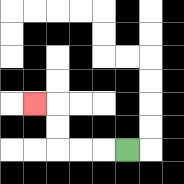{'start': '[5, 6]', 'end': '[1, 4]', 'path_directions': 'L,L,L,U,U,L', 'path_coordinates': '[[5, 6], [4, 6], [3, 6], [2, 6], [2, 5], [2, 4], [1, 4]]'}